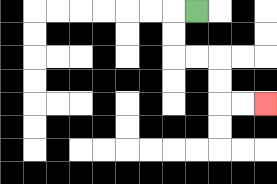{'start': '[8, 0]', 'end': '[11, 4]', 'path_directions': 'L,D,D,R,R,D,D,R,R', 'path_coordinates': '[[8, 0], [7, 0], [7, 1], [7, 2], [8, 2], [9, 2], [9, 3], [9, 4], [10, 4], [11, 4]]'}